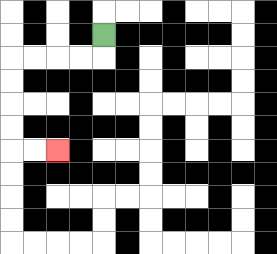{'start': '[4, 1]', 'end': '[2, 6]', 'path_directions': 'D,L,L,L,L,D,D,D,D,R,R', 'path_coordinates': '[[4, 1], [4, 2], [3, 2], [2, 2], [1, 2], [0, 2], [0, 3], [0, 4], [0, 5], [0, 6], [1, 6], [2, 6]]'}